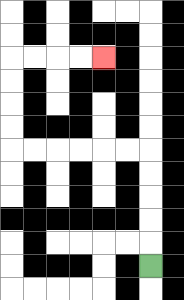{'start': '[6, 11]', 'end': '[4, 2]', 'path_directions': 'U,U,U,U,U,L,L,L,L,L,L,U,U,U,U,R,R,R,R', 'path_coordinates': '[[6, 11], [6, 10], [6, 9], [6, 8], [6, 7], [6, 6], [5, 6], [4, 6], [3, 6], [2, 6], [1, 6], [0, 6], [0, 5], [0, 4], [0, 3], [0, 2], [1, 2], [2, 2], [3, 2], [4, 2]]'}